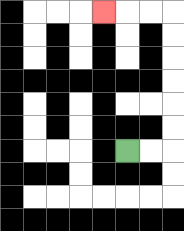{'start': '[5, 6]', 'end': '[4, 0]', 'path_directions': 'R,R,U,U,U,U,U,U,L,L,L', 'path_coordinates': '[[5, 6], [6, 6], [7, 6], [7, 5], [7, 4], [7, 3], [7, 2], [7, 1], [7, 0], [6, 0], [5, 0], [4, 0]]'}